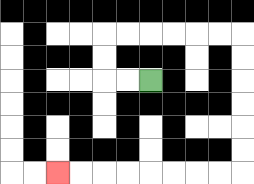{'start': '[6, 3]', 'end': '[2, 7]', 'path_directions': 'L,L,U,U,R,R,R,R,R,R,D,D,D,D,D,D,L,L,L,L,L,L,L,L', 'path_coordinates': '[[6, 3], [5, 3], [4, 3], [4, 2], [4, 1], [5, 1], [6, 1], [7, 1], [8, 1], [9, 1], [10, 1], [10, 2], [10, 3], [10, 4], [10, 5], [10, 6], [10, 7], [9, 7], [8, 7], [7, 7], [6, 7], [5, 7], [4, 7], [3, 7], [2, 7]]'}